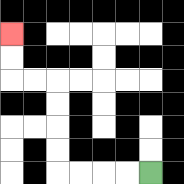{'start': '[6, 7]', 'end': '[0, 1]', 'path_directions': 'L,L,L,L,U,U,U,U,L,L,U,U', 'path_coordinates': '[[6, 7], [5, 7], [4, 7], [3, 7], [2, 7], [2, 6], [2, 5], [2, 4], [2, 3], [1, 3], [0, 3], [0, 2], [0, 1]]'}